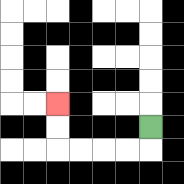{'start': '[6, 5]', 'end': '[2, 4]', 'path_directions': 'D,L,L,L,L,U,U', 'path_coordinates': '[[6, 5], [6, 6], [5, 6], [4, 6], [3, 6], [2, 6], [2, 5], [2, 4]]'}